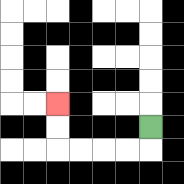{'start': '[6, 5]', 'end': '[2, 4]', 'path_directions': 'D,L,L,L,L,U,U', 'path_coordinates': '[[6, 5], [6, 6], [5, 6], [4, 6], [3, 6], [2, 6], [2, 5], [2, 4]]'}